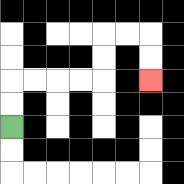{'start': '[0, 5]', 'end': '[6, 3]', 'path_directions': 'U,U,R,R,R,R,U,U,R,R,D,D', 'path_coordinates': '[[0, 5], [0, 4], [0, 3], [1, 3], [2, 3], [3, 3], [4, 3], [4, 2], [4, 1], [5, 1], [6, 1], [6, 2], [6, 3]]'}